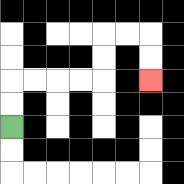{'start': '[0, 5]', 'end': '[6, 3]', 'path_directions': 'U,U,R,R,R,R,U,U,R,R,D,D', 'path_coordinates': '[[0, 5], [0, 4], [0, 3], [1, 3], [2, 3], [3, 3], [4, 3], [4, 2], [4, 1], [5, 1], [6, 1], [6, 2], [6, 3]]'}